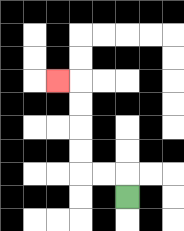{'start': '[5, 8]', 'end': '[2, 3]', 'path_directions': 'U,L,L,U,U,U,U,L', 'path_coordinates': '[[5, 8], [5, 7], [4, 7], [3, 7], [3, 6], [3, 5], [3, 4], [3, 3], [2, 3]]'}